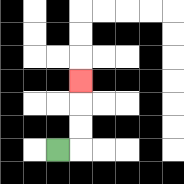{'start': '[2, 6]', 'end': '[3, 3]', 'path_directions': 'R,U,U,U', 'path_coordinates': '[[2, 6], [3, 6], [3, 5], [3, 4], [3, 3]]'}